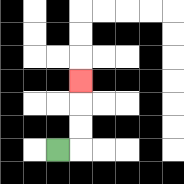{'start': '[2, 6]', 'end': '[3, 3]', 'path_directions': 'R,U,U,U', 'path_coordinates': '[[2, 6], [3, 6], [3, 5], [3, 4], [3, 3]]'}